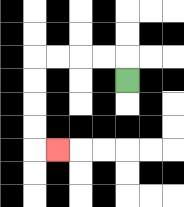{'start': '[5, 3]', 'end': '[2, 6]', 'path_directions': 'U,L,L,L,L,D,D,D,D,R', 'path_coordinates': '[[5, 3], [5, 2], [4, 2], [3, 2], [2, 2], [1, 2], [1, 3], [1, 4], [1, 5], [1, 6], [2, 6]]'}